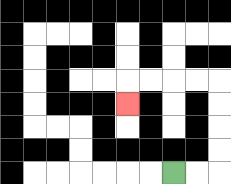{'start': '[7, 7]', 'end': '[5, 4]', 'path_directions': 'R,R,U,U,U,U,L,L,L,L,D', 'path_coordinates': '[[7, 7], [8, 7], [9, 7], [9, 6], [9, 5], [9, 4], [9, 3], [8, 3], [7, 3], [6, 3], [5, 3], [5, 4]]'}